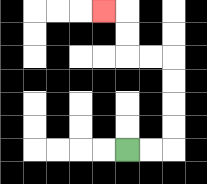{'start': '[5, 6]', 'end': '[4, 0]', 'path_directions': 'R,R,U,U,U,U,L,L,U,U,L', 'path_coordinates': '[[5, 6], [6, 6], [7, 6], [7, 5], [7, 4], [7, 3], [7, 2], [6, 2], [5, 2], [5, 1], [5, 0], [4, 0]]'}